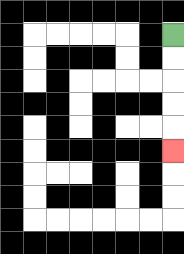{'start': '[7, 1]', 'end': '[7, 6]', 'path_directions': 'D,D,D,D,D', 'path_coordinates': '[[7, 1], [7, 2], [7, 3], [7, 4], [7, 5], [7, 6]]'}